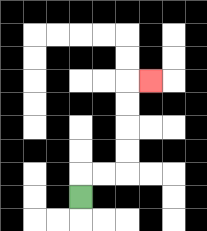{'start': '[3, 8]', 'end': '[6, 3]', 'path_directions': 'U,R,R,U,U,U,U,R', 'path_coordinates': '[[3, 8], [3, 7], [4, 7], [5, 7], [5, 6], [5, 5], [5, 4], [5, 3], [6, 3]]'}